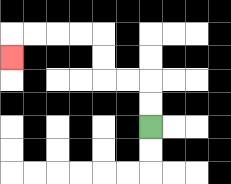{'start': '[6, 5]', 'end': '[0, 2]', 'path_directions': 'U,U,L,L,U,U,L,L,L,L,D', 'path_coordinates': '[[6, 5], [6, 4], [6, 3], [5, 3], [4, 3], [4, 2], [4, 1], [3, 1], [2, 1], [1, 1], [0, 1], [0, 2]]'}